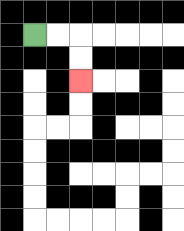{'start': '[1, 1]', 'end': '[3, 3]', 'path_directions': 'R,R,D,D', 'path_coordinates': '[[1, 1], [2, 1], [3, 1], [3, 2], [3, 3]]'}